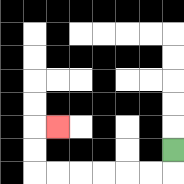{'start': '[7, 6]', 'end': '[2, 5]', 'path_directions': 'D,L,L,L,L,L,L,U,U,R', 'path_coordinates': '[[7, 6], [7, 7], [6, 7], [5, 7], [4, 7], [3, 7], [2, 7], [1, 7], [1, 6], [1, 5], [2, 5]]'}